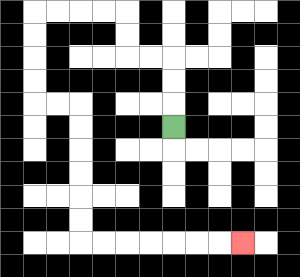{'start': '[7, 5]', 'end': '[10, 10]', 'path_directions': 'U,U,U,L,L,U,U,L,L,L,L,D,D,D,D,R,R,D,D,D,D,D,D,R,R,R,R,R,R,R', 'path_coordinates': '[[7, 5], [7, 4], [7, 3], [7, 2], [6, 2], [5, 2], [5, 1], [5, 0], [4, 0], [3, 0], [2, 0], [1, 0], [1, 1], [1, 2], [1, 3], [1, 4], [2, 4], [3, 4], [3, 5], [3, 6], [3, 7], [3, 8], [3, 9], [3, 10], [4, 10], [5, 10], [6, 10], [7, 10], [8, 10], [9, 10], [10, 10]]'}